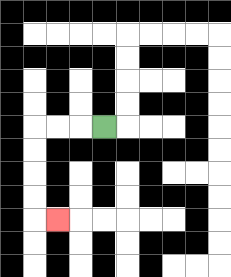{'start': '[4, 5]', 'end': '[2, 9]', 'path_directions': 'L,L,L,D,D,D,D,R', 'path_coordinates': '[[4, 5], [3, 5], [2, 5], [1, 5], [1, 6], [1, 7], [1, 8], [1, 9], [2, 9]]'}